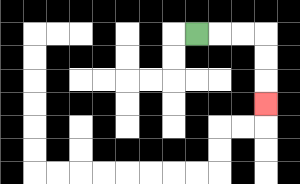{'start': '[8, 1]', 'end': '[11, 4]', 'path_directions': 'R,R,R,D,D,D', 'path_coordinates': '[[8, 1], [9, 1], [10, 1], [11, 1], [11, 2], [11, 3], [11, 4]]'}